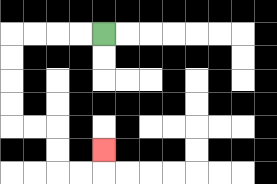{'start': '[4, 1]', 'end': '[4, 6]', 'path_directions': 'L,L,L,L,D,D,D,D,R,R,D,D,R,R,U', 'path_coordinates': '[[4, 1], [3, 1], [2, 1], [1, 1], [0, 1], [0, 2], [0, 3], [0, 4], [0, 5], [1, 5], [2, 5], [2, 6], [2, 7], [3, 7], [4, 7], [4, 6]]'}